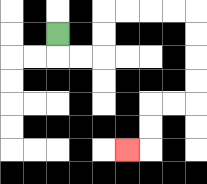{'start': '[2, 1]', 'end': '[5, 6]', 'path_directions': 'D,R,R,U,U,R,R,R,R,D,D,D,D,L,L,D,D,L', 'path_coordinates': '[[2, 1], [2, 2], [3, 2], [4, 2], [4, 1], [4, 0], [5, 0], [6, 0], [7, 0], [8, 0], [8, 1], [8, 2], [8, 3], [8, 4], [7, 4], [6, 4], [6, 5], [6, 6], [5, 6]]'}